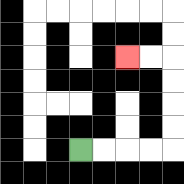{'start': '[3, 6]', 'end': '[5, 2]', 'path_directions': 'R,R,R,R,U,U,U,U,L,L', 'path_coordinates': '[[3, 6], [4, 6], [5, 6], [6, 6], [7, 6], [7, 5], [7, 4], [7, 3], [7, 2], [6, 2], [5, 2]]'}